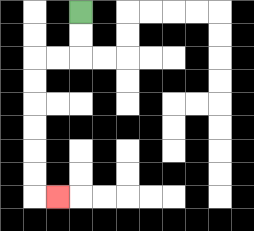{'start': '[3, 0]', 'end': '[2, 8]', 'path_directions': 'D,D,L,L,D,D,D,D,D,D,R', 'path_coordinates': '[[3, 0], [3, 1], [3, 2], [2, 2], [1, 2], [1, 3], [1, 4], [1, 5], [1, 6], [1, 7], [1, 8], [2, 8]]'}